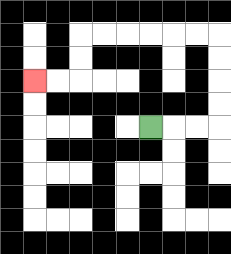{'start': '[6, 5]', 'end': '[1, 3]', 'path_directions': 'R,R,R,U,U,U,U,L,L,L,L,L,L,D,D,L,L', 'path_coordinates': '[[6, 5], [7, 5], [8, 5], [9, 5], [9, 4], [9, 3], [9, 2], [9, 1], [8, 1], [7, 1], [6, 1], [5, 1], [4, 1], [3, 1], [3, 2], [3, 3], [2, 3], [1, 3]]'}